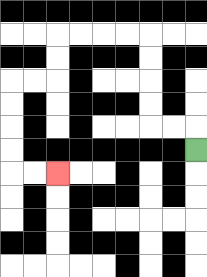{'start': '[8, 6]', 'end': '[2, 7]', 'path_directions': 'U,L,L,U,U,U,U,L,L,L,L,D,D,L,L,D,D,D,D,R,R', 'path_coordinates': '[[8, 6], [8, 5], [7, 5], [6, 5], [6, 4], [6, 3], [6, 2], [6, 1], [5, 1], [4, 1], [3, 1], [2, 1], [2, 2], [2, 3], [1, 3], [0, 3], [0, 4], [0, 5], [0, 6], [0, 7], [1, 7], [2, 7]]'}